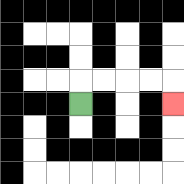{'start': '[3, 4]', 'end': '[7, 4]', 'path_directions': 'U,R,R,R,R,D', 'path_coordinates': '[[3, 4], [3, 3], [4, 3], [5, 3], [6, 3], [7, 3], [7, 4]]'}